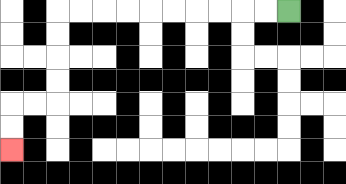{'start': '[12, 0]', 'end': '[0, 6]', 'path_directions': 'L,L,L,L,L,L,L,L,L,L,D,D,D,D,L,L,D,D', 'path_coordinates': '[[12, 0], [11, 0], [10, 0], [9, 0], [8, 0], [7, 0], [6, 0], [5, 0], [4, 0], [3, 0], [2, 0], [2, 1], [2, 2], [2, 3], [2, 4], [1, 4], [0, 4], [0, 5], [0, 6]]'}